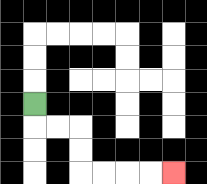{'start': '[1, 4]', 'end': '[7, 7]', 'path_directions': 'D,R,R,D,D,R,R,R,R', 'path_coordinates': '[[1, 4], [1, 5], [2, 5], [3, 5], [3, 6], [3, 7], [4, 7], [5, 7], [6, 7], [7, 7]]'}